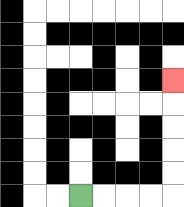{'start': '[3, 8]', 'end': '[7, 3]', 'path_directions': 'R,R,R,R,U,U,U,U,U', 'path_coordinates': '[[3, 8], [4, 8], [5, 8], [6, 8], [7, 8], [7, 7], [7, 6], [7, 5], [7, 4], [7, 3]]'}